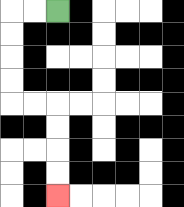{'start': '[2, 0]', 'end': '[2, 8]', 'path_directions': 'L,L,D,D,D,D,R,R,D,D,D,D', 'path_coordinates': '[[2, 0], [1, 0], [0, 0], [0, 1], [0, 2], [0, 3], [0, 4], [1, 4], [2, 4], [2, 5], [2, 6], [2, 7], [2, 8]]'}